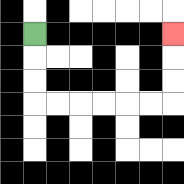{'start': '[1, 1]', 'end': '[7, 1]', 'path_directions': 'D,D,D,R,R,R,R,R,R,U,U,U', 'path_coordinates': '[[1, 1], [1, 2], [1, 3], [1, 4], [2, 4], [3, 4], [4, 4], [5, 4], [6, 4], [7, 4], [7, 3], [7, 2], [7, 1]]'}